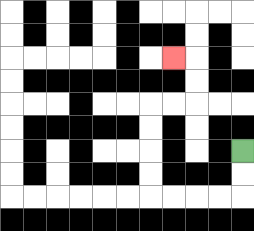{'start': '[10, 6]', 'end': '[7, 2]', 'path_directions': 'D,D,L,L,L,L,U,U,U,U,R,R,U,U,L', 'path_coordinates': '[[10, 6], [10, 7], [10, 8], [9, 8], [8, 8], [7, 8], [6, 8], [6, 7], [6, 6], [6, 5], [6, 4], [7, 4], [8, 4], [8, 3], [8, 2], [7, 2]]'}